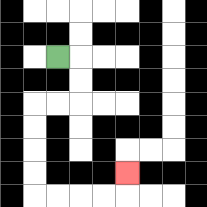{'start': '[2, 2]', 'end': '[5, 7]', 'path_directions': 'R,D,D,L,L,D,D,D,D,R,R,R,R,U', 'path_coordinates': '[[2, 2], [3, 2], [3, 3], [3, 4], [2, 4], [1, 4], [1, 5], [1, 6], [1, 7], [1, 8], [2, 8], [3, 8], [4, 8], [5, 8], [5, 7]]'}